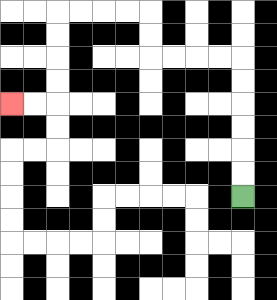{'start': '[10, 8]', 'end': '[0, 4]', 'path_directions': 'U,U,U,U,U,U,L,L,L,L,U,U,L,L,L,L,D,D,D,D,L,L', 'path_coordinates': '[[10, 8], [10, 7], [10, 6], [10, 5], [10, 4], [10, 3], [10, 2], [9, 2], [8, 2], [7, 2], [6, 2], [6, 1], [6, 0], [5, 0], [4, 0], [3, 0], [2, 0], [2, 1], [2, 2], [2, 3], [2, 4], [1, 4], [0, 4]]'}